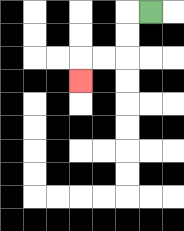{'start': '[6, 0]', 'end': '[3, 3]', 'path_directions': 'L,D,D,L,L,D', 'path_coordinates': '[[6, 0], [5, 0], [5, 1], [5, 2], [4, 2], [3, 2], [3, 3]]'}